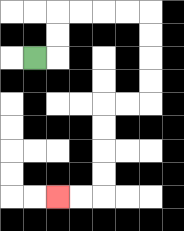{'start': '[1, 2]', 'end': '[2, 8]', 'path_directions': 'R,U,U,R,R,R,R,D,D,D,D,L,L,D,D,D,D,L,L', 'path_coordinates': '[[1, 2], [2, 2], [2, 1], [2, 0], [3, 0], [4, 0], [5, 0], [6, 0], [6, 1], [6, 2], [6, 3], [6, 4], [5, 4], [4, 4], [4, 5], [4, 6], [4, 7], [4, 8], [3, 8], [2, 8]]'}